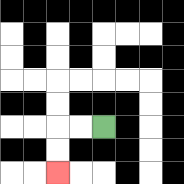{'start': '[4, 5]', 'end': '[2, 7]', 'path_directions': 'L,L,D,D', 'path_coordinates': '[[4, 5], [3, 5], [2, 5], [2, 6], [2, 7]]'}